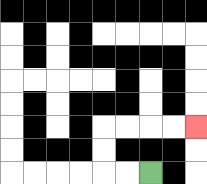{'start': '[6, 7]', 'end': '[8, 5]', 'path_directions': 'L,L,U,U,R,R,R,R', 'path_coordinates': '[[6, 7], [5, 7], [4, 7], [4, 6], [4, 5], [5, 5], [6, 5], [7, 5], [8, 5]]'}